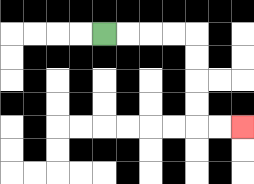{'start': '[4, 1]', 'end': '[10, 5]', 'path_directions': 'R,R,R,R,D,D,D,D,R,R', 'path_coordinates': '[[4, 1], [5, 1], [6, 1], [7, 1], [8, 1], [8, 2], [8, 3], [8, 4], [8, 5], [9, 5], [10, 5]]'}